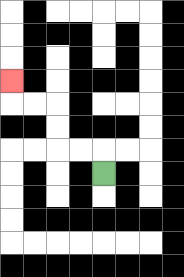{'start': '[4, 7]', 'end': '[0, 3]', 'path_directions': 'U,L,L,U,U,L,L,U', 'path_coordinates': '[[4, 7], [4, 6], [3, 6], [2, 6], [2, 5], [2, 4], [1, 4], [0, 4], [0, 3]]'}